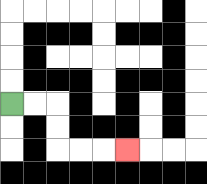{'start': '[0, 4]', 'end': '[5, 6]', 'path_directions': 'R,R,D,D,R,R,R', 'path_coordinates': '[[0, 4], [1, 4], [2, 4], [2, 5], [2, 6], [3, 6], [4, 6], [5, 6]]'}